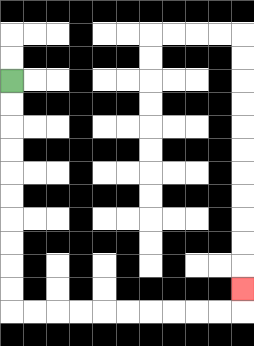{'start': '[0, 3]', 'end': '[10, 12]', 'path_directions': 'D,D,D,D,D,D,D,D,D,D,R,R,R,R,R,R,R,R,R,R,U', 'path_coordinates': '[[0, 3], [0, 4], [0, 5], [0, 6], [0, 7], [0, 8], [0, 9], [0, 10], [0, 11], [0, 12], [0, 13], [1, 13], [2, 13], [3, 13], [4, 13], [5, 13], [6, 13], [7, 13], [8, 13], [9, 13], [10, 13], [10, 12]]'}